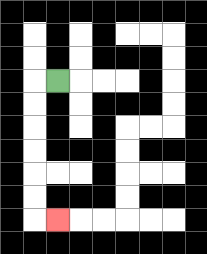{'start': '[2, 3]', 'end': '[2, 9]', 'path_directions': 'L,D,D,D,D,D,D,R', 'path_coordinates': '[[2, 3], [1, 3], [1, 4], [1, 5], [1, 6], [1, 7], [1, 8], [1, 9], [2, 9]]'}